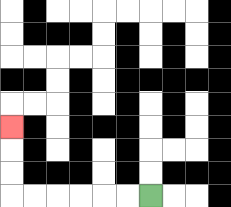{'start': '[6, 8]', 'end': '[0, 5]', 'path_directions': 'L,L,L,L,L,L,U,U,U', 'path_coordinates': '[[6, 8], [5, 8], [4, 8], [3, 8], [2, 8], [1, 8], [0, 8], [0, 7], [0, 6], [0, 5]]'}